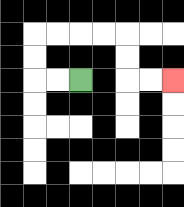{'start': '[3, 3]', 'end': '[7, 3]', 'path_directions': 'L,L,U,U,R,R,R,R,D,D,R,R', 'path_coordinates': '[[3, 3], [2, 3], [1, 3], [1, 2], [1, 1], [2, 1], [3, 1], [4, 1], [5, 1], [5, 2], [5, 3], [6, 3], [7, 3]]'}